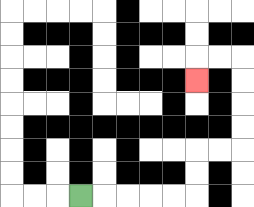{'start': '[3, 8]', 'end': '[8, 3]', 'path_directions': 'R,R,R,R,R,U,U,R,R,U,U,U,U,L,L,D', 'path_coordinates': '[[3, 8], [4, 8], [5, 8], [6, 8], [7, 8], [8, 8], [8, 7], [8, 6], [9, 6], [10, 6], [10, 5], [10, 4], [10, 3], [10, 2], [9, 2], [8, 2], [8, 3]]'}